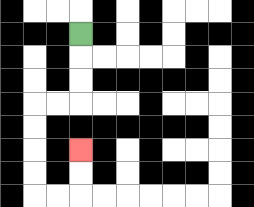{'start': '[3, 1]', 'end': '[3, 6]', 'path_directions': 'D,D,D,L,L,D,D,D,D,R,R,U,U', 'path_coordinates': '[[3, 1], [3, 2], [3, 3], [3, 4], [2, 4], [1, 4], [1, 5], [1, 6], [1, 7], [1, 8], [2, 8], [3, 8], [3, 7], [3, 6]]'}